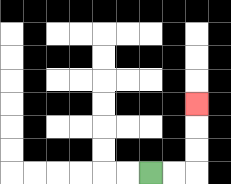{'start': '[6, 7]', 'end': '[8, 4]', 'path_directions': 'R,R,U,U,U', 'path_coordinates': '[[6, 7], [7, 7], [8, 7], [8, 6], [8, 5], [8, 4]]'}